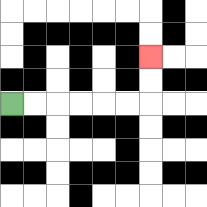{'start': '[0, 4]', 'end': '[6, 2]', 'path_directions': 'R,R,R,R,R,R,U,U', 'path_coordinates': '[[0, 4], [1, 4], [2, 4], [3, 4], [4, 4], [5, 4], [6, 4], [6, 3], [6, 2]]'}